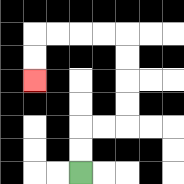{'start': '[3, 7]', 'end': '[1, 3]', 'path_directions': 'U,U,R,R,U,U,U,U,L,L,L,L,D,D', 'path_coordinates': '[[3, 7], [3, 6], [3, 5], [4, 5], [5, 5], [5, 4], [5, 3], [5, 2], [5, 1], [4, 1], [3, 1], [2, 1], [1, 1], [1, 2], [1, 3]]'}